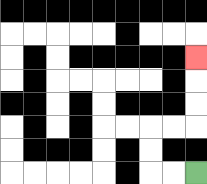{'start': '[8, 7]', 'end': '[8, 2]', 'path_directions': 'L,L,U,U,R,R,U,U,U', 'path_coordinates': '[[8, 7], [7, 7], [6, 7], [6, 6], [6, 5], [7, 5], [8, 5], [8, 4], [8, 3], [8, 2]]'}